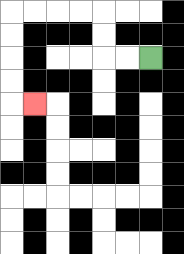{'start': '[6, 2]', 'end': '[1, 4]', 'path_directions': 'L,L,U,U,L,L,L,L,D,D,D,D,R', 'path_coordinates': '[[6, 2], [5, 2], [4, 2], [4, 1], [4, 0], [3, 0], [2, 0], [1, 0], [0, 0], [0, 1], [0, 2], [0, 3], [0, 4], [1, 4]]'}